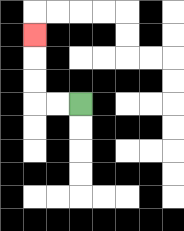{'start': '[3, 4]', 'end': '[1, 1]', 'path_directions': 'L,L,U,U,U', 'path_coordinates': '[[3, 4], [2, 4], [1, 4], [1, 3], [1, 2], [1, 1]]'}